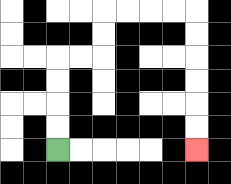{'start': '[2, 6]', 'end': '[8, 6]', 'path_directions': 'U,U,U,U,R,R,U,U,R,R,R,R,D,D,D,D,D,D', 'path_coordinates': '[[2, 6], [2, 5], [2, 4], [2, 3], [2, 2], [3, 2], [4, 2], [4, 1], [4, 0], [5, 0], [6, 0], [7, 0], [8, 0], [8, 1], [8, 2], [8, 3], [8, 4], [8, 5], [8, 6]]'}